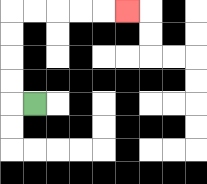{'start': '[1, 4]', 'end': '[5, 0]', 'path_directions': 'L,U,U,U,U,R,R,R,R,R', 'path_coordinates': '[[1, 4], [0, 4], [0, 3], [0, 2], [0, 1], [0, 0], [1, 0], [2, 0], [3, 0], [4, 0], [5, 0]]'}